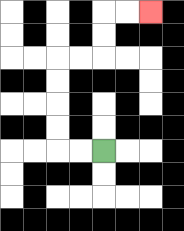{'start': '[4, 6]', 'end': '[6, 0]', 'path_directions': 'L,L,U,U,U,U,R,R,U,U,R,R', 'path_coordinates': '[[4, 6], [3, 6], [2, 6], [2, 5], [2, 4], [2, 3], [2, 2], [3, 2], [4, 2], [4, 1], [4, 0], [5, 0], [6, 0]]'}